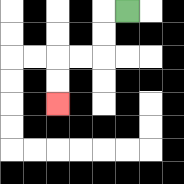{'start': '[5, 0]', 'end': '[2, 4]', 'path_directions': 'L,D,D,L,L,D,D', 'path_coordinates': '[[5, 0], [4, 0], [4, 1], [4, 2], [3, 2], [2, 2], [2, 3], [2, 4]]'}